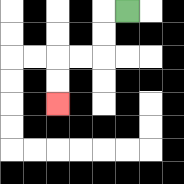{'start': '[5, 0]', 'end': '[2, 4]', 'path_directions': 'L,D,D,L,L,D,D', 'path_coordinates': '[[5, 0], [4, 0], [4, 1], [4, 2], [3, 2], [2, 2], [2, 3], [2, 4]]'}